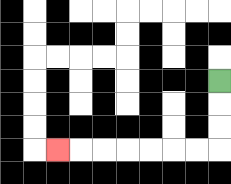{'start': '[9, 3]', 'end': '[2, 6]', 'path_directions': 'D,D,D,L,L,L,L,L,L,L', 'path_coordinates': '[[9, 3], [9, 4], [9, 5], [9, 6], [8, 6], [7, 6], [6, 6], [5, 6], [4, 6], [3, 6], [2, 6]]'}